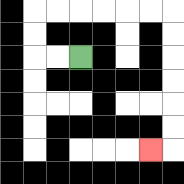{'start': '[3, 2]', 'end': '[6, 6]', 'path_directions': 'L,L,U,U,R,R,R,R,R,R,D,D,D,D,D,D,L', 'path_coordinates': '[[3, 2], [2, 2], [1, 2], [1, 1], [1, 0], [2, 0], [3, 0], [4, 0], [5, 0], [6, 0], [7, 0], [7, 1], [7, 2], [7, 3], [7, 4], [7, 5], [7, 6], [6, 6]]'}